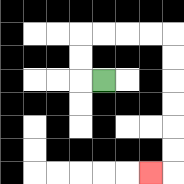{'start': '[4, 3]', 'end': '[6, 7]', 'path_directions': 'L,U,U,R,R,R,R,D,D,D,D,D,D,L', 'path_coordinates': '[[4, 3], [3, 3], [3, 2], [3, 1], [4, 1], [5, 1], [6, 1], [7, 1], [7, 2], [7, 3], [7, 4], [7, 5], [7, 6], [7, 7], [6, 7]]'}